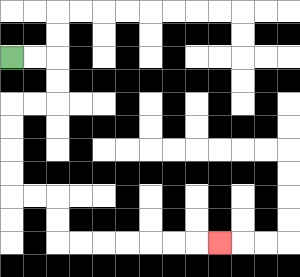{'start': '[0, 2]', 'end': '[9, 10]', 'path_directions': 'R,R,D,D,L,L,D,D,D,D,R,R,D,D,R,R,R,R,R,R,R', 'path_coordinates': '[[0, 2], [1, 2], [2, 2], [2, 3], [2, 4], [1, 4], [0, 4], [0, 5], [0, 6], [0, 7], [0, 8], [1, 8], [2, 8], [2, 9], [2, 10], [3, 10], [4, 10], [5, 10], [6, 10], [7, 10], [8, 10], [9, 10]]'}